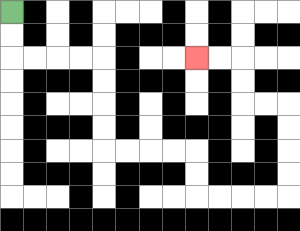{'start': '[0, 0]', 'end': '[8, 2]', 'path_directions': 'D,D,R,R,R,R,D,D,D,D,R,R,R,R,D,D,R,R,R,R,U,U,U,U,L,L,U,U,L,L', 'path_coordinates': '[[0, 0], [0, 1], [0, 2], [1, 2], [2, 2], [3, 2], [4, 2], [4, 3], [4, 4], [4, 5], [4, 6], [5, 6], [6, 6], [7, 6], [8, 6], [8, 7], [8, 8], [9, 8], [10, 8], [11, 8], [12, 8], [12, 7], [12, 6], [12, 5], [12, 4], [11, 4], [10, 4], [10, 3], [10, 2], [9, 2], [8, 2]]'}